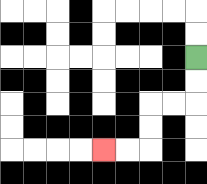{'start': '[8, 2]', 'end': '[4, 6]', 'path_directions': 'D,D,L,L,D,D,L,L', 'path_coordinates': '[[8, 2], [8, 3], [8, 4], [7, 4], [6, 4], [6, 5], [6, 6], [5, 6], [4, 6]]'}